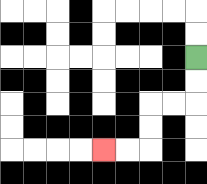{'start': '[8, 2]', 'end': '[4, 6]', 'path_directions': 'D,D,L,L,D,D,L,L', 'path_coordinates': '[[8, 2], [8, 3], [8, 4], [7, 4], [6, 4], [6, 5], [6, 6], [5, 6], [4, 6]]'}